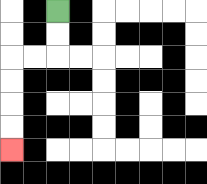{'start': '[2, 0]', 'end': '[0, 6]', 'path_directions': 'D,D,L,L,D,D,D,D', 'path_coordinates': '[[2, 0], [2, 1], [2, 2], [1, 2], [0, 2], [0, 3], [0, 4], [0, 5], [0, 6]]'}